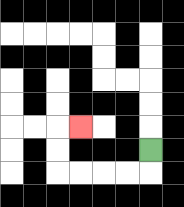{'start': '[6, 6]', 'end': '[3, 5]', 'path_directions': 'D,L,L,L,L,U,U,R', 'path_coordinates': '[[6, 6], [6, 7], [5, 7], [4, 7], [3, 7], [2, 7], [2, 6], [2, 5], [3, 5]]'}